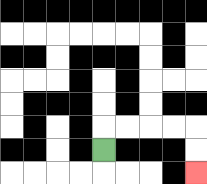{'start': '[4, 6]', 'end': '[8, 7]', 'path_directions': 'U,R,R,R,R,D,D', 'path_coordinates': '[[4, 6], [4, 5], [5, 5], [6, 5], [7, 5], [8, 5], [8, 6], [8, 7]]'}